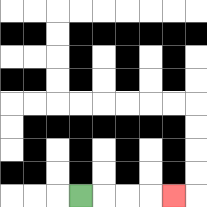{'start': '[3, 8]', 'end': '[7, 8]', 'path_directions': 'R,R,R,R', 'path_coordinates': '[[3, 8], [4, 8], [5, 8], [6, 8], [7, 8]]'}